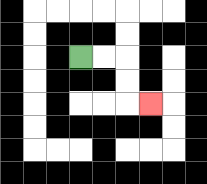{'start': '[3, 2]', 'end': '[6, 4]', 'path_directions': 'R,R,D,D,R', 'path_coordinates': '[[3, 2], [4, 2], [5, 2], [5, 3], [5, 4], [6, 4]]'}